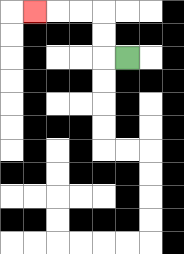{'start': '[5, 2]', 'end': '[1, 0]', 'path_directions': 'L,U,U,L,L,L', 'path_coordinates': '[[5, 2], [4, 2], [4, 1], [4, 0], [3, 0], [2, 0], [1, 0]]'}